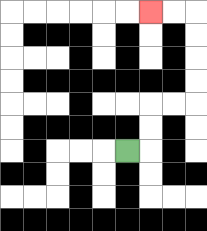{'start': '[5, 6]', 'end': '[6, 0]', 'path_directions': 'R,U,U,R,R,U,U,U,U,L,L', 'path_coordinates': '[[5, 6], [6, 6], [6, 5], [6, 4], [7, 4], [8, 4], [8, 3], [8, 2], [8, 1], [8, 0], [7, 0], [6, 0]]'}